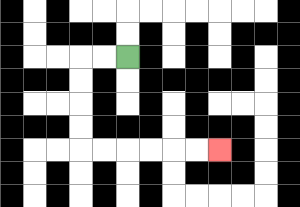{'start': '[5, 2]', 'end': '[9, 6]', 'path_directions': 'L,L,D,D,D,D,R,R,R,R,R,R', 'path_coordinates': '[[5, 2], [4, 2], [3, 2], [3, 3], [3, 4], [3, 5], [3, 6], [4, 6], [5, 6], [6, 6], [7, 6], [8, 6], [9, 6]]'}